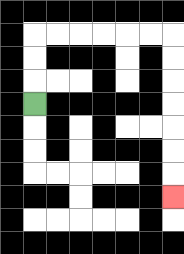{'start': '[1, 4]', 'end': '[7, 8]', 'path_directions': 'U,U,U,R,R,R,R,R,R,D,D,D,D,D,D,D', 'path_coordinates': '[[1, 4], [1, 3], [1, 2], [1, 1], [2, 1], [3, 1], [4, 1], [5, 1], [6, 1], [7, 1], [7, 2], [7, 3], [7, 4], [7, 5], [7, 6], [7, 7], [7, 8]]'}